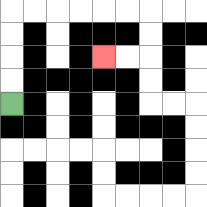{'start': '[0, 4]', 'end': '[4, 2]', 'path_directions': 'U,U,U,U,R,R,R,R,R,R,D,D,L,L', 'path_coordinates': '[[0, 4], [0, 3], [0, 2], [0, 1], [0, 0], [1, 0], [2, 0], [3, 0], [4, 0], [5, 0], [6, 0], [6, 1], [6, 2], [5, 2], [4, 2]]'}